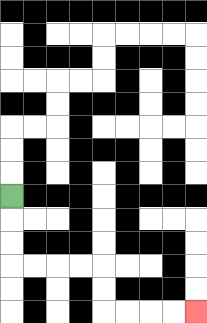{'start': '[0, 8]', 'end': '[8, 13]', 'path_directions': 'D,D,D,R,R,R,R,D,D,R,R,R,R', 'path_coordinates': '[[0, 8], [0, 9], [0, 10], [0, 11], [1, 11], [2, 11], [3, 11], [4, 11], [4, 12], [4, 13], [5, 13], [6, 13], [7, 13], [8, 13]]'}